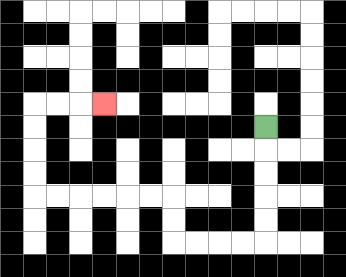{'start': '[11, 5]', 'end': '[4, 4]', 'path_directions': 'D,D,D,D,D,L,L,L,L,U,U,L,L,L,L,L,L,U,U,U,U,R,R,R', 'path_coordinates': '[[11, 5], [11, 6], [11, 7], [11, 8], [11, 9], [11, 10], [10, 10], [9, 10], [8, 10], [7, 10], [7, 9], [7, 8], [6, 8], [5, 8], [4, 8], [3, 8], [2, 8], [1, 8], [1, 7], [1, 6], [1, 5], [1, 4], [2, 4], [3, 4], [4, 4]]'}